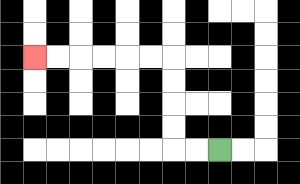{'start': '[9, 6]', 'end': '[1, 2]', 'path_directions': 'L,L,U,U,U,U,L,L,L,L,L,L', 'path_coordinates': '[[9, 6], [8, 6], [7, 6], [7, 5], [7, 4], [7, 3], [7, 2], [6, 2], [5, 2], [4, 2], [3, 2], [2, 2], [1, 2]]'}